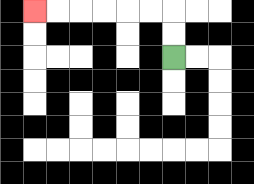{'start': '[7, 2]', 'end': '[1, 0]', 'path_directions': 'U,U,L,L,L,L,L,L', 'path_coordinates': '[[7, 2], [7, 1], [7, 0], [6, 0], [5, 0], [4, 0], [3, 0], [2, 0], [1, 0]]'}